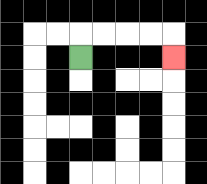{'start': '[3, 2]', 'end': '[7, 2]', 'path_directions': 'U,R,R,R,R,D', 'path_coordinates': '[[3, 2], [3, 1], [4, 1], [5, 1], [6, 1], [7, 1], [7, 2]]'}